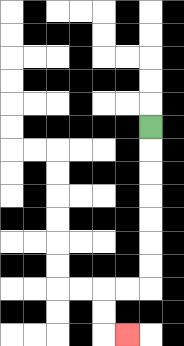{'start': '[6, 5]', 'end': '[5, 14]', 'path_directions': 'D,D,D,D,D,D,D,L,L,D,D,R', 'path_coordinates': '[[6, 5], [6, 6], [6, 7], [6, 8], [6, 9], [6, 10], [6, 11], [6, 12], [5, 12], [4, 12], [4, 13], [4, 14], [5, 14]]'}